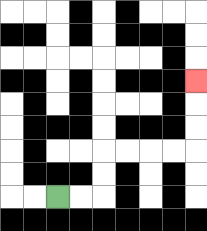{'start': '[2, 8]', 'end': '[8, 3]', 'path_directions': 'R,R,U,U,R,R,R,R,U,U,U', 'path_coordinates': '[[2, 8], [3, 8], [4, 8], [4, 7], [4, 6], [5, 6], [6, 6], [7, 6], [8, 6], [8, 5], [8, 4], [8, 3]]'}